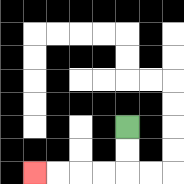{'start': '[5, 5]', 'end': '[1, 7]', 'path_directions': 'D,D,L,L,L,L', 'path_coordinates': '[[5, 5], [5, 6], [5, 7], [4, 7], [3, 7], [2, 7], [1, 7]]'}